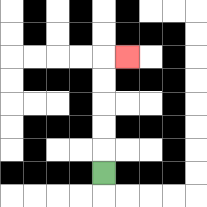{'start': '[4, 7]', 'end': '[5, 2]', 'path_directions': 'U,U,U,U,U,R', 'path_coordinates': '[[4, 7], [4, 6], [4, 5], [4, 4], [4, 3], [4, 2], [5, 2]]'}